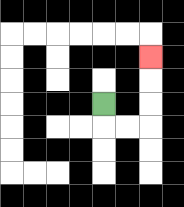{'start': '[4, 4]', 'end': '[6, 2]', 'path_directions': 'D,R,R,U,U,U', 'path_coordinates': '[[4, 4], [4, 5], [5, 5], [6, 5], [6, 4], [6, 3], [6, 2]]'}